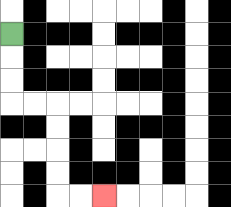{'start': '[0, 1]', 'end': '[4, 8]', 'path_directions': 'D,D,D,R,R,D,D,D,D,R,R', 'path_coordinates': '[[0, 1], [0, 2], [0, 3], [0, 4], [1, 4], [2, 4], [2, 5], [2, 6], [2, 7], [2, 8], [3, 8], [4, 8]]'}